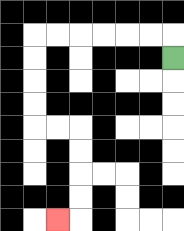{'start': '[7, 2]', 'end': '[2, 9]', 'path_directions': 'U,L,L,L,L,L,L,D,D,D,D,R,R,D,D,D,D,L', 'path_coordinates': '[[7, 2], [7, 1], [6, 1], [5, 1], [4, 1], [3, 1], [2, 1], [1, 1], [1, 2], [1, 3], [1, 4], [1, 5], [2, 5], [3, 5], [3, 6], [3, 7], [3, 8], [3, 9], [2, 9]]'}